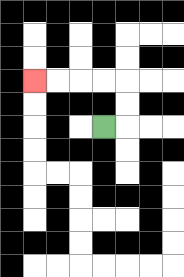{'start': '[4, 5]', 'end': '[1, 3]', 'path_directions': 'R,U,U,L,L,L,L', 'path_coordinates': '[[4, 5], [5, 5], [5, 4], [5, 3], [4, 3], [3, 3], [2, 3], [1, 3]]'}